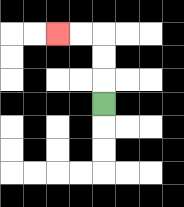{'start': '[4, 4]', 'end': '[2, 1]', 'path_directions': 'U,U,U,L,L', 'path_coordinates': '[[4, 4], [4, 3], [4, 2], [4, 1], [3, 1], [2, 1]]'}